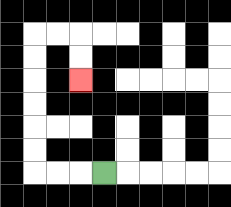{'start': '[4, 7]', 'end': '[3, 3]', 'path_directions': 'L,L,L,U,U,U,U,U,U,R,R,D,D', 'path_coordinates': '[[4, 7], [3, 7], [2, 7], [1, 7], [1, 6], [1, 5], [1, 4], [1, 3], [1, 2], [1, 1], [2, 1], [3, 1], [3, 2], [3, 3]]'}